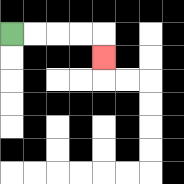{'start': '[0, 1]', 'end': '[4, 2]', 'path_directions': 'R,R,R,R,D', 'path_coordinates': '[[0, 1], [1, 1], [2, 1], [3, 1], [4, 1], [4, 2]]'}